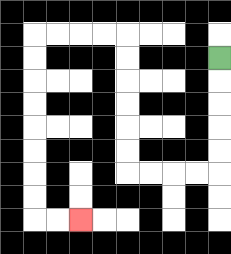{'start': '[9, 2]', 'end': '[3, 9]', 'path_directions': 'D,D,D,D,D,L,L,L,L,U,U,U,U,U,U,L,L,L,L,D,D,D,D,D,D,D,D,R,R', 'path_coordinates': '[[9, 2], [9, 3], [9, 4], [9, 5], [9, 6], [9, 7], [8, 7], [7, 7], [6, 7], [5, 7], [5, 6], [5, 5], [5, 4], [5, 3], [5, 2], [5, 1], [4, 1], [3, 1], [2, 1], [1, 1], [1, 2], [1, 3], [1, 4], [1, 5], [1, 6], [1, 7], [1, 8], [1, 9], [2, 9], [3, 9]]'}